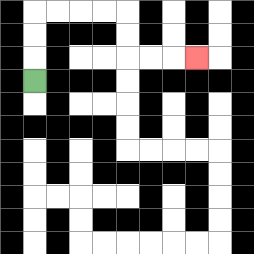{'start': '[1, 3]', 'end': '[8, 2]', 'path_directions': 'U,U,U,R,R,R,R,D,D,R,R,R', 'path_coordinates': '[[1, 3], [1, 2], [1, 1], [1, 0], [2, 0], [3, 0], [4, 0], [5, 0], [5, 1], [5, 2], [6, 2], [7, 2], [8, 2]]'}